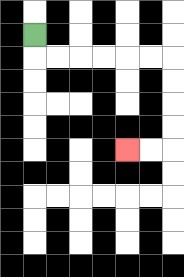{'start': '[1, 1]', 'end': '[5, 6]', 'path_directions': 'D,R,R,R,R,R,R,D,D,D,D,L,L', 'path_coordinates': '[[1, 1], [1, 2], [2, 2], [3, 2], [4, 2], [5, 2], [6, 2], [7, 2], [7, 3], [7, 4], [7, 5], [7, 6], [6, 6], [5, 6]]'}